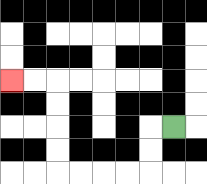{'start': '[7, 5]', 'end': '[0, 3]', 'path_directions': 'L,D,D,L,L,L,L,U,U,U,U,L,L', 'path_coordinates': '[[7, 5], [6, 5], [6, 6], [6, 7], [5, 7], [4, 7], [3, 7], [2, 7], [2, 6], [2, 5], [2, 4], [2, 3], [1, 3], [0, 3]]'}